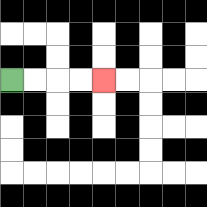{'start': '[0, 3]', 'end': '[4, 3]', 'path_directions': 'R,R,R,R', 'path_coordinates': '[[0, 3], [1, 3], [2, 3], [3, 3], [4, 3]]'}